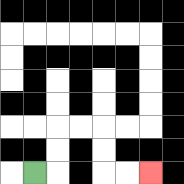{'start': '[1, 7]', 'end': '[6, 7]', 'path_directions': 'R,U,U,R,R,D,D,R,R', 'path_coordinates': '[[1, 7], [2, 7], [2, 6], [2, 5], [3, 5], [4, 5], [4, 6], [4, 7], [5, 7], [6, 7]]'}